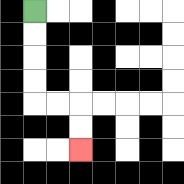{'start': '[1, 0]', 'end': '[3, 6]', 'path_directions': 'D,D,D,D,R,R,D,D', 'path_coordinates': '[[1, 0], [1, 1], [1, 2], [1, 3], [1, 4], [2, 4], [3, 4], [3, 5], [3, 6]]'}